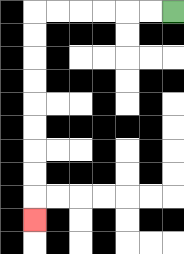{'start': '[7, 0]', 'end': '[1, 9]', 'path_directions': 'L,L,L,L,L,L,D,D,D,D,D,D,D,D,D', 'path_coordinates': '[[7, 0], [6, 0], [5, 0], [4, 0], [3, 0], [2, 0], [1, 0], [1, 1], [1, 2], [1, 3], [1, 4], [1, 5], [1, 6], [1, 7], [1, 8], [1, 9]]'}